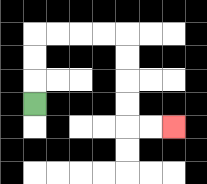{'start': '[1, 4]', 'end': '[7, 5]', 'path_directions': 'U,U,U,R,R,R,R,D,D,D,D,R,R', 'path_coordinates': '[[1, 4], [1, 3], [1, 2], [1, 1], [2, 1], [3, 1], [4, 1], [5, 1], [5, 2], [5, 3], [5, 4], [5, 5], [6, 5], [7, 5]]'}